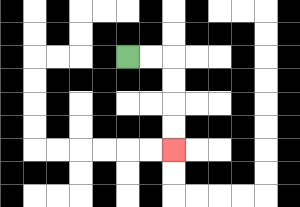{'start': '[5, 2]', 'end': '[7, 6]', 'path_directions': 'R,R,D,D,D,D', 'path_coordinates': '[[5, 2], [6, 2], [7, 2], [7, 3], [7, 4], [7, 5], [7, 6]]'}